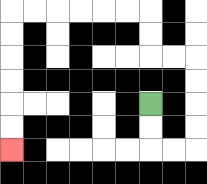{'start': '[6, 4]', 'end': '[0, 6]', 'path_directions': 'D,D,R,R,U,U,U,U,L,L,U,U,L,L,L,L,L,L,D,D,D,D,D,D', 'path_coordinates': '[[6, 4], [6, 5], [6, 6], [7, 6], [8, 6], [8, 5], [8, 4], [8, 3], [8, 2], [7, 2], [6, 2], [6, 1], [6, 0], [5, 0], [4, 0], [3, 0], [2, 0], [1, 0], [0, 0], [0, 1], [0, 2], [0, 3], [0, 4], [0, 5], [0, 6]]'}